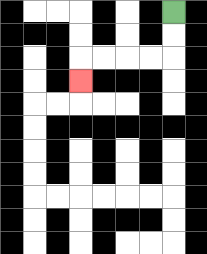{'start': '[7, 0]', 'end': '[3, 3]', 'path_directions': 'D,D,L,L,L,L,D', 'path_coordinates': '[[7, 0], [7, 1], [7, 2], [6, 2], [5, 2], [4, 2], [3, 2], [3, 3]]'}